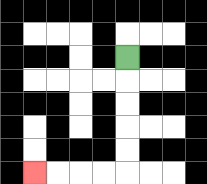{'start': '[5, 2]', 'end': '[1, 7]', 'path_directions': 'D,D,D,D,D,L,L,L,L', 'path_coordinates': '[[5, 2], [5, 3], [5, 4], [5, 5], [5, 6], [5, 7], [4, 7], [3, 7], [2, 7], [1, 7]]'}